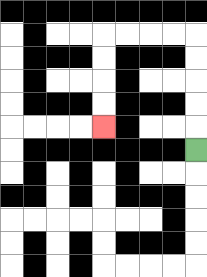{'start': '[8, 6]', 'end': '[4, 5]', 'path_directions': 'U,U,U,U,U,L,L,L,L,D,D,D,D', 'path_coordinates': '[[8, 6], [8, 5], [8, 4], [8, 3], [8, 2], [8, 1], [7, 1], [6, 1], [5, 1], [4, 1], [4, 2], [4, 3], [4, 4], [4, 5]]'}